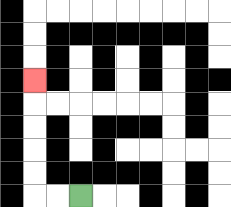{'start': '[3, 8]', 'end': '[1, 3]', 'path_directions': 'L,L,U,U,U,U,U', 'path_coordinates': '[[3, 8], [2, 8], [1, 8], [1, 7], [1, 6], [1, 5], [1, 4], [1, 3]]'}